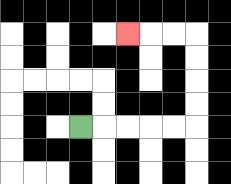{'start': '[3, 5]', 'end': '[5, 1]', 'path_directions': 'R,R,R,R,R,U,U,U,U,L,L,L', 'path_coordinates': '[[3, 5], [4, 5], [5, 5], [6, 5], [7, 5], [8, 5], [8, 4], [8, 3], [8, 2], [8, 1], [7, 1], [6, 1], [5, 1]]'}